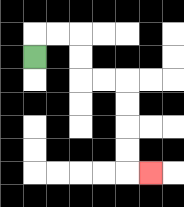{'start': '[1, 2]', 'end': '[6, 7]', 'path_directions': 'U,R,R,D,D,R,R,D,D,D,D,R', 'path_coordinates': '[[1, 2], [1, 1], [2, 1], [3, 1], [3, 2], [3, 3], [4, 3], [5, 3], [5, 4], [5, 5], [5, 6], [5, 7], [6, 7]]'}